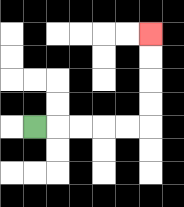{'start': '[1, 5]', 'end': '[6, 1]', 'path_directions': 'R,R,R,R,R,U,U,U,U', 'path_coordinates': '[[1, 5], [2, 5], [3, 5], [4, 5], [5, 5], [6, 5], [6, 4], [6, 3], [6, 2], [6, 1]]'}